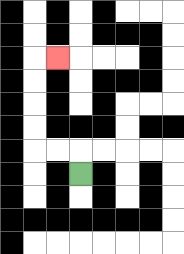{'start': '[3, 7]', 'end': '[2, 2]', 'path_directions': 'U,L,L,U,U,U,U,R', 'path_coordinates': '[[3, 7], [3, 6], [2, 6], [1, 6], [1, 5], [1, 4], [1, 3], [1, 2], [2, 2]]'}